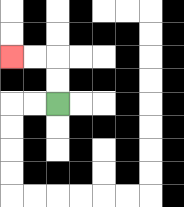{'start': '[2, 4]', 'end': '[0, 2]', 'path_directions': 'U,U,L,L', 'path_coordinates': '[[2, 4], [2, 3], [2, 2], [1, 2], [0, 2]]'}